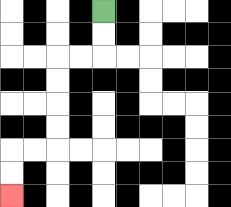{'start': '[4, 0]', 'end': '[0, 8]', 'path_directions': 'D,D,L,L,D,D,D,D,L,L,D,D', 'path_coordinates': '[[4, 0], [4, 1], [4, 2], [3, 2], [2, 2], [2, 3], [2, 4], [2, 5], [2, 6], [1, 6], [0, 6], [0, 7], [0, 8]]'}